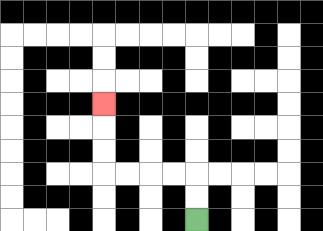{'start': '[8, 9]', 'end': '[4, 4]', 'path_directions': 'U,U,L,L,L,L,U,U,U', 'path_coordinates': '[[8, 9], [8, 8], [8, 7], [7, 7], [6, 7], [5, 7], [4, 7], [4, 6], [4, 5], [4, 4]]'}